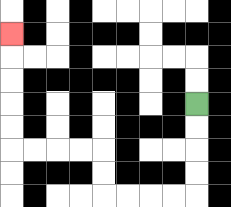{'start': '[8, 4]', 'end': '[0, 1]', 'path_directions': 'D,D,D,D,L,L,L,L,U,U,L,L,L,L,U,U,U,U,U', 'path_coordinates': '[[8, 4], [8, 5], [8, 6], [8, 7], [8, 8], [7, 8], [6, 8], [5, 8], [4, 8], [4, 7], [4, 6], [3, 6], [2, 6], [1, 6], [0, 6], [0, 5], [0, 4], [0, 3], [0, 2], [0, 1]]'}